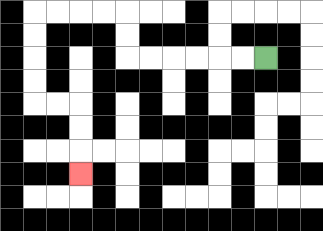{'start': '[11, 2]', 'end': '[3, 7]', 'path_directions': 'L,L,L,L,L,L,U,U,L,L,L,L,D,D,D,D,R,R,D,D,D', 'path_coordinates': '[[11, 2], [10, 2], [9, 2], [8, 2], [7, 2], [6, 2], [5, 2], [5, 1], [5, 0], [4, 0], [3, 0], [2, 0], [1, 0], [1, 1], [1, 2], [1, 3], [1, 4], [2, 4], [3, 4], [3, 5], [3, 6], [3, 7]]'}